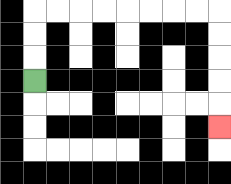{'start': '[1, 3]', 'end': '[9, 5]', 'path_directions': 'U,U,U,R,R,R,R,R,R,R,R,D,D,D,D,D', 'path_coordinates': '[[1, 3], [1, 2], [1, 1], [1, 0], [2, 0], [3, 0], [4, 0], [5, 0], [6, 0], [7, 0], [8, 0], [9, 0], [9, 1], [9, 2], [9, 3], [9, 4], [9, 5]]'}